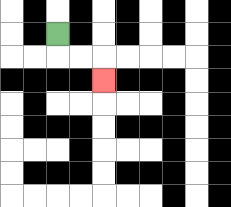{'start': '[2, 1]', 'end': '[4, 3]', 'path_directions': 'D,R,R,D', 'path_coordinates': '[[2, 1], [2, 2], [3, 2], [4, 2], [4, 3]]'}